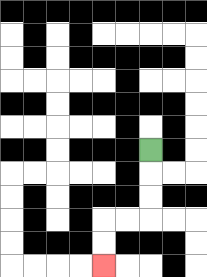{'start': '[6, 6]', 'end': '[4, 11]', 'path_directions': 'D,D,D,L,L,D,D', 'path_coordinates': '[[6, 6], [6, 7], [6, 8], [6, 9], [5, 9], [4, 9], [4, 10], [4, 11]]'}